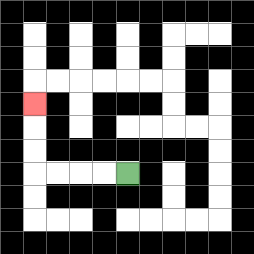{'start': '[5, 7]', 'end': '[1, 4]', 'path_directions': 'L,L,L,L,U,U,U', 'path_coordinates': '[[5, 7], [4, 7], [3, 7], [2, 7], [1, 7], [1, 6], [1, 5], [1, 4]]'}